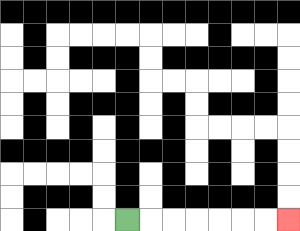{'start': '[5, 9]', 'end': '[12, 9]', 'path_directions': 'R,R,R,R,R,R,R', 'path_coordinates': '[[5, 9], [6, 9], [7, 9], [8, 9], [9, 9], [10, 9], [11, 9], [12, 9]]'}